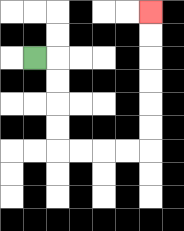{'start': '[1, 2]', 'end': '[6, 0]', 'path_directions': 'R,D,D,D,D,R,R,R,R,U,U,U,U,U,U', 'path_coordinates': '[[1, 2], [2, 2], [2, 3], [2, 4], [2, 5], [2, 6], [3, 6], [4, 6], [5, 6], [6, 6], [6, 5], [6, 4], [6, 3], [6, 2], [6, 1], [6, 0]]'}